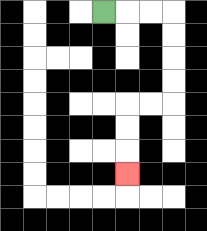{'start': '[4, 0]', 'end': '[5, 7]', 'path_directions': 'R,R,R,D,D,D,D,L,L,D,D,D', 'path_coordinates': '[[4, 0], [5, 0], [6, 0], [7, 0], [7, 1], [7, 2], [7, 3], [7, 4], [6, 4], [5, 4], [5, 5], [5, 6], [5, 7]]'}